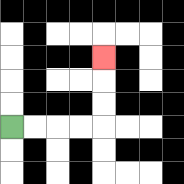{'start': '[0, 5]', 'end': '[4, 2]', 'path_directions': 'R,R,R,R,U,U,U', 'path_coordinates': '[[0, 5], [1, 5], [2, 5], [3, 5], [4, 5], [4, 4], [4, 3], [4, 2]]'}